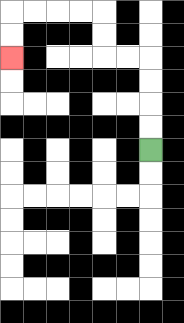{'start': '[6, 6]', 'end': '[0, 2]', 'path_directions': 'U,U,U,U,L,L,U,U,L,L,L,L,D,D', 'path_coordinates': '[[6, 6], [6, 5], [6, 4], [6, 3], [6, 2], [5, 2], [4, 2], [4, 1], [4, 0], [3, 0], [2, 0], [1, 0], [0, 0], [0, 1], [0, 2]]'}